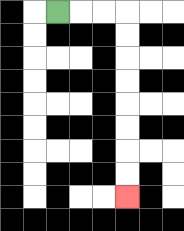{'start': '[2, 0]', 'end': '[5, 8]', 'path_directions': 'R,R,R,D,D,D,D,D,D,D,D', 'path_coordinates': '[[2, 0], [3, 0], [4, 0], [5, 0], [5, 1], [5, 2], [5, 3], [5, 4], [5, 5], [5, 6], [5, 7], [5, 8]]'}